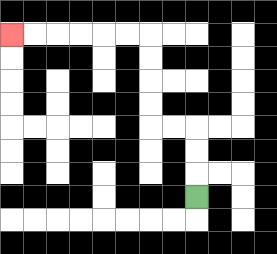{'start': '[8, 8]', 'end': '[0, 1]', 'path_directions': 'U,U,U,L,L,U,U,U,U,L,L,L,L,L,L', 'path_coordinates': '[[8, 8], [8, 7], [8, 6], [8, 5], [7, 5], [6, 5], [6, 4], [6, 3], [6, 2], [6, 1], [5, 1], [4, 1], [3, 1], [2, 1], [1, 1], [0, 1]]'}